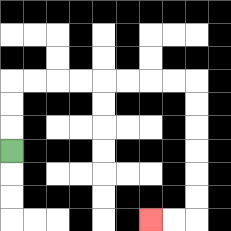{'start': '[0, 6]', 'end': '[6, 9]', 'path_directions': 'U,U,U,R,R,R,R,R,R,R,R,D,D,D,D,D,D,L,L', 'path_coordinates': '[[0, 6], [0, 5], [0, 4], [0, 3], [1, 3], [2, 3], [3, 3], [4, 3], [5, 3], [6, 3], [7, 3], [8, 3], [8, 4], [8, 5], [8, 6], [8, 7], [8, 8], [8, 9], [7, 9], [6, 9]]'}